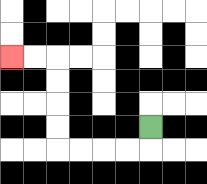{'start': '[6, 5]', 'end': '[0, 2]', 'path_directions': 'D,L,L,L,L,U,U,U,U,L,L', 'path_coordinates': '[[6, 5], [6, 6], [5, 6], [4, 6], [3, 6], [2, 6], [2, 5], [2, 4], [2, 3], [2, 2], [1, 2], [0, 2]]'}